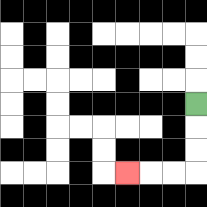{'start': '[8, 4]', 'end': '[5, 7]', 'path_directions': 'D,D,D,L,L,L', 'path_coordinates': '[[8, 4], [8, 5], [8, 6], [8, 7], [7, 7], [6, 7], [5, 7]]'}